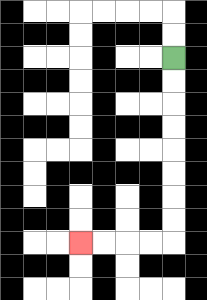{'start': '[7, 2]', 'end': '[3, 10]', 'path_directions': 'D,D,D,D,D,D,D,D,L,L,L,L', 'path_coordinates': '[[7, 2], [7, 3], [7, 4], [7, 5], [7, 6], [7, 7], [7, 8], [7, 9], [7, 10], [6, 10], [5, 10], [4, 10], [3, 10]]'}